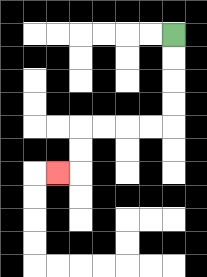{'start': '[7, 1]', 'end': '[2, 7]', 'path_directions': 'D,D,D,D,L,L,L,L,D,D,L', 'path_coordinates': '[[7, 1], [7, 2], [7, 3], [7, 4], [7, 5], [6, 5], [5, 5], [4, 5], [3, 5], [3, 6], [3, 7], [2, 7]]'}